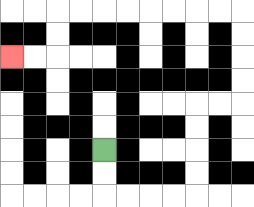{'start': '[4, 6]', 'end': '[0, 2]', 'path_directions': 'D,D,R,R,R,R,U,U,U,U,R,R,U,U,U,U,L,L,L,L,L,L,L,L,D,D,L,L', 'path_coordinates': '[[4, 6], [4, 7], [4, 8], [5, 8], [6, 8], [7, 8], [8, 8], [8, 7], [8, 6], [8, 5], [8, 4], [9, 4], [10, 4], [10, 3], [10, 2], [10, 1], [10, 0], [9, 0], [8, 0], [7, 0], [6, 0], [5, 0], [4, 0], [3, 0], [2, 0], [2, 1], [2, 2], [1, 2], [0, 2]]'}